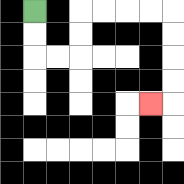{'start': '[1, 0]', 'end': '[6, 4]', 'path_directions': 'D,D,R,R,U,U,R,R,R,R,D,D,D,D,L', 'path_coordinates': '[[1, 0], [1, 1], [1, 2], [2, 2], [3, 2], [3, 1], [3, 0], [4, 0], [5, 0], [6, 0], [7, 0], [7, 1], [7, 2], [7, 3], [7, 4], [6, 4]]'}